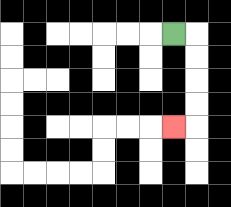{'start': '[7, 1]', 'end': '[7, 5]', 'path_directions': 'R,D,D,D,D,L', 'path_coordinates': '[[7, 1], [8, 1], [8, 2], [8, 3], [8, 4], [8, 5], [7, 5]]'}